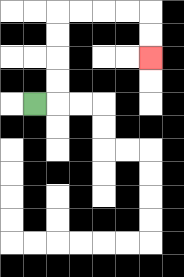{'start': '[1, 4]', 'end': '[6, 2]', 'path_directions': 'R,U,U,U,U,R,R,R,R,D,D', 'path_coordinates': '[[1, 4], [2, 4], [2, 3], [2, 2], [2, 1], [2, 0], [3, 0], [4, 0], [5, 0], [6, 0], [6, 1], [6, 2]]'}